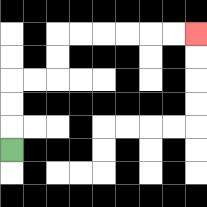{'start': '[0, 6]', 'end': '[8, 1]', 'path_directions': 'U,U,U,R,R,U,U,R,R,R,R,R,R', 'path_coordinates': '[[0, 6], [0, 5], [0, 4], [0, 3], [1, 3], [2, 3], [2, 2], [2, 1], [3, 1], [4, 1], [5, 1], [6, 1], [7, 1], [8, 1]]'}